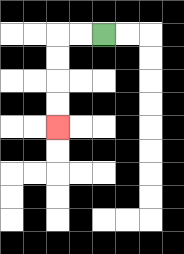{'start': '[4, 1]', 'end': '[2, 5]', 'path_directions': 'L,L,D,D,D,D', 'path_coordinates': '[[4, 1], [3, 1], [2, 1], [2, 2], [2, 3], [2, 4], [2, 5]]'}